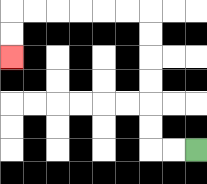{'start': '[8, 6]', 'end': '[0, 2]', 'path_directions': 'L,L,U,U,U,U,U,U,L,L,L,L,L,L,D,D', 'path_coordinates': '[[8, 6], [7, 6], [6, 6], [6, 5], [6, 4], [6, 3], [6, 2], [6, 1], [6, 0], [5, 0], [4, 0], [3, 0], [2, 0], [1, 0], [0, 0], [0, 1], [0, 2]]'}